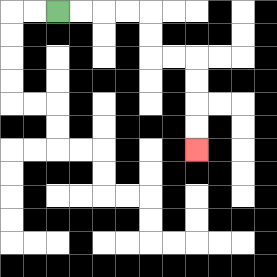{'start': '[2, 0]', 'end': '[8, 6]', 'path_directions': 'R,R,R,R,D,D,R,R,D,D,D,D', 'path_coordinates': '[[2, 0], [3, 0], [4, 0], [5, 0], [6, 0], [6, 1], [6, 2], [7, 2], [8, 2], [8, 3], [8, 4], [8, 5], [8, 6]]'}